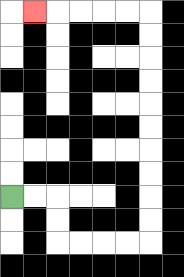{'start': '[0, 8]', 'end': '[1, 0]', 'path_directions': 'R,R,D,D,R,R,R,R,U,U,U,U,U,U,U,U,U,U,L,L,L,L,L', 'path_coordinates': '[[0, 8], [1, 8], [2, 8], [2, 9], [2, 10], [3, 10], [4, 10], [5, 10], [6, 10], [6, 9], [6, 8], [6, 7], [6, 6], [6, 5], [6, 4], [6, 3], [6, 2], [6, 1], [6, 0], [5, 0], [4, 0], [3, 0], [2, 0], [1, 0]]'}